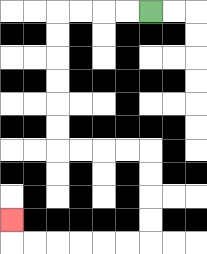{'start': '[6, 0]', 'end': '[0, 9]', 'path_directions': 'L,L,L,L,D,D,D,D,D,D,R,R,R,R,D,D,D,D,L,L,L,L,L,L,U', 'path_coordinates': '[[6, 0], [5, 0], [4, 0], [3, 0], [2, 0], [2, 1], [2, 2], [2, 3], [2, 4], [2, 5], [2, 6], [3, 6], [4, 6], [5, 6], [6, 6], [6, 7], [6, 8], [6, 9], [6, 10], [5, 10], [4, 10], [3, 10], [2, 10], [1, 10], [0, 10], [0, 9]]'}